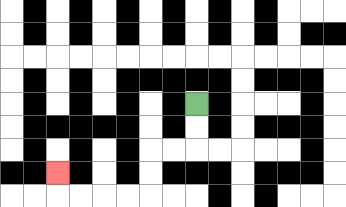{'start': '[8, 4]', 'end': '[2, 7]', 'path_directions': 'D,D,L,L,D,D,L,L,L,L,U', 'path_coordinates': '[[8, 4], [8, 5], [8, 6], [7, 6], [6, 6], [6, 7], [6, 8], [5, 8], [4, 8], [3, 8], [2, 8], [2, 7]]'}